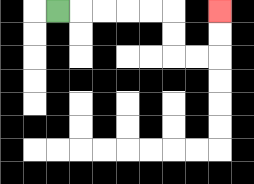{'start': '[2, 0]', 'end': '[9, 0]', 'path_directions': 'R,R,R,R,R,D,D,R,R,U,U', 'path_coordinates': '[[2, 0], [3, 0], [4, 0], [5, 0], [6, 0], [7, 0], [7, 1], [7, 2], [8, 2], [9, 2], [9, 1], [9, 0]]'}